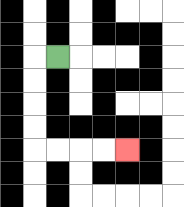{'start': '[2, 2]', 'end': '[5, 6]', 'path_directions': 'L,D,D,D,D,R,R,R,R', 'path_coordinates': '[[2, 2], [1, 2], [1, 3], [1, 4], [1, 5], [1, 6], [2, 6], [3, 6], [4, 6], [5, 6]]'}